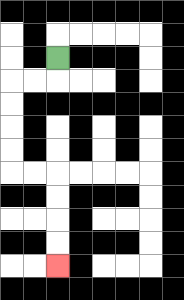{'start': '[2, 2]', 'end': '[2, 11]', 'path_directions': 'D,L,L,D,D,D,D,R,R,D,D,D,D', 'path_coordinates': '[[2, 2], [2, 3], [1, 3], [0, 3], [0, 4], [0, 5], [0, 6], [0, 7], [1, 7], [2, 7], [2, 8], [2, 9], [2, 10], [2, 11]]'}